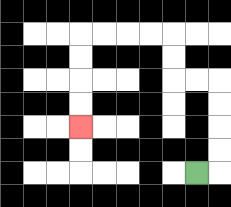{'start': '[8, 7]', 'end': '[3, 5]', 'path_directions': 'R,U,U,U,U,L,L,U,U,L,L,L,L,D,D,D,D', 'path_coordinates': '[[8, 7], [9, 7], [9, 6], [9, 5], [9, 4], [9, 3], [8, 3], [7, 3], [7, 2], [7, 1], [6, 1], [5, 1], [4, 1], [3, 1], [3, 2], [3, 3], [3, 4], [3, 5]]'}